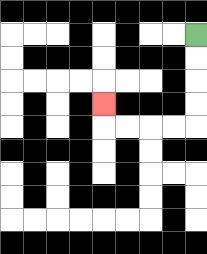{'start': '[8, 1]', 'end': '[4, 4]', 'path_directions': 'D,D,D,D,L,L,L,L,U', 'path_coordinates': '[[8, 1], [8, 2], [8, 3], [8, 4], [8, 5], [7, 5], [6, 5], [5, 5], [4, 5], [4, 4]]'}